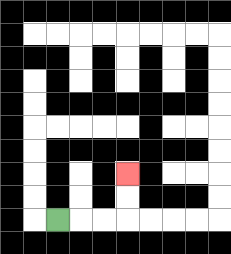{'start': '[2, 9]', 'end': '[5, 7]', 'path_directions': 'R,R,R,U,U', 'path_coordinates': '[[2, 9], [3, 9], [4, 9], [5, 9], [5, 8], [5, 7]]'}